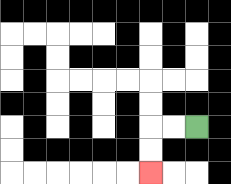{'start': '[8, 5]', 'end': '[6, 7]', 'path_directions': 'L,L,D,D', 'path_coordinates': '[[8, 5], [7, 5], [6, 5], [6, 6], [6, 7]]'}